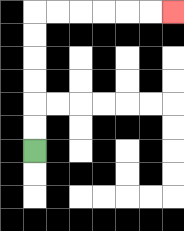{'start': '[1, 6]', 'end': '[7, 0]', 'path_directions': 'U,U,U,U,U,U,R,R,R,R,R,R', 'path_coordinates': '[[1, 6], [1, 5], [1, 4], [1, 3], [1, 2], [1, 1], [1, 0], [2, 0], [3, 0], [4, 0], [5, 0], [6, 0], [7, 0]]'}